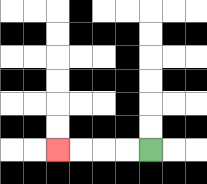{'start': '[6, 6]', 'end': '[2, 6]', 'path_directions': 'L,L,L,L', 'path_coordinates': '[[6, 6], [5, 6], [4, 6], [3, 6], [2, 6]]'}